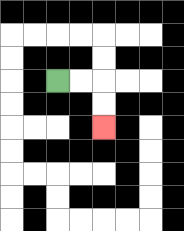{'start': '[2, 3]', 'end': '[4, 5]', 'path_directions': 'R,R,D,D', 'path_coordinates': '[[2, 3], [3, 3], [4, 3], [4, 4], [4, 5]]'}